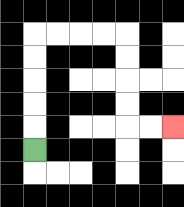{'start': '[1, 6]', 'end': '[7, 5]', 'path_directions': 'U,U,U,U,U,R,R,R,R,D,D,D,D,R,R', 'path_coordinates': '[[1, 6], [1, 5], [1, 4], [1, 3], [1, 2], [1, 1], [2, 1], [3, 1], [4, 1], [5, 1], [5, 2], [5, 3], [5, 4], [5, 5], [6, 5], [7, 5]]'}